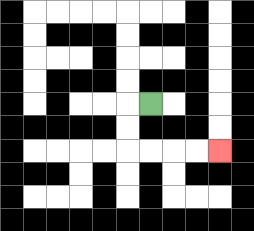{'start': '[6, 4]', 'end': '[9, 6]', 'path_directions': 'L,D,D,R,R,R,R', 'path_coordinates': '[[6, 4], [5, 4], [5, 5], [5, 6], [6, 6], [7, 6], [8, 6], [9, 6]]'}